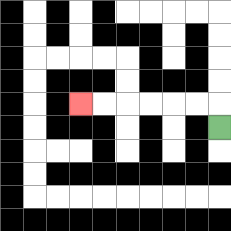{'start': '[9, 5]', 'end': '[3, 4]', 'path_directions': 'U,L,L,L,L,L,L', 'path_coordinates': '[[9, 5], [9, 4], [8, 4], [7, 4], [6, 4], [5, 4], [4, 4], [3, 4]]'}